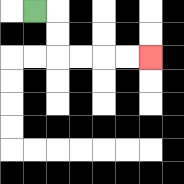{'start': '[1, 0]', 'end': '[6, 2]', 'path_directions': 'R,D,D,R,R,R,R', 'path_coordinates': '[[1, 0], [2, 0], [2, 1], [2, 2], [3, 2], [4, 2], [5, 2], [6, 2]]'}